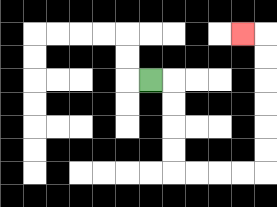{'start': '[6, 3]', 'end': '[10, 1]', 'path_directions': 'R,D,D,D,D,R,R,R,R,U,U,U,U,U,U,L', 'path_coordinates': '[[6, 3], [7, 3], [7, 4], [7, 5], [7, 6], [7, 7], [8, 7], [9, 7], [10, 7], [11, 7], [11, 6], [11, 5], [11, 4], [11, 3], [11, 2], [11, 1], [10, 1]]'}